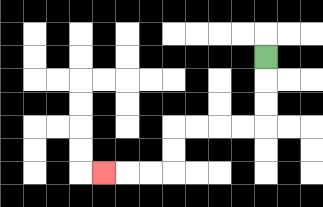{'start': '[11, 2]', 'end': '[4, 7]', 'path_directions': 'D,D,D,L,L,L,L,D,D,L,L,L', 'path_coordinates': '[[11, 2], [11, 3], [11, 4], [11, 5], [10, 5], [9, 5], [8, 5], [7, 5], [7, 6], [7, 7], [6, 7], [5, 7], [4, 7]]'}